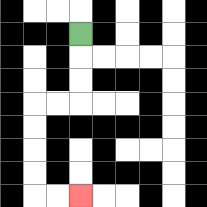{'start': '[3, 1]', 'end': '[3, 8]', 'path_directions': 'D,D,D,L,L,D,D,D,D,R,R', 'path_coordinates': '[[3, 1], [3, 2], [3, 3], [3, 4], [2, 4], [1, 4], [1, 5], [1, 6], [1, 7], [1, 8], [2, 8], [3, 8]]'}